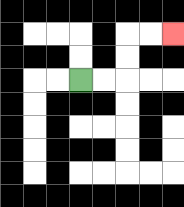{'start': '[3, 3]', 'end': '[7, 1]', 'path_directions': 'R,R,U,U,R,R', 'path_coordinates': '[[3, 3], [4, 3], [5, 3], [5, 2], [5, 1], [6, 1], [7, 1]]'}